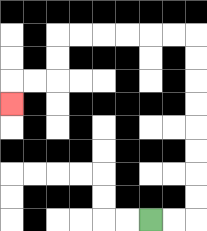{'start': '[6, 9]', 'end': '[0, 4]', 'path_directions': 'R,R,U,U,U,U,U,U,U,U,L,L,L,L,L,L,D,D,L,L,D', 'path_coordinates': '[[6, 9], [7, 9], [8, 9], [8, 8], [8, 7], [8, 6], [8, 5], [8, 4], [8, 3], [8, 2], [8, 1], [7, 1], [6, 1], [5, 1], [4, 1], [3, 1], [2, 1], [2, 2], [2, 3], [1, 3], [0, 3], [0, 4]]'}